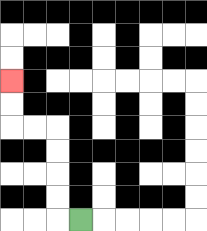{'start': '[3, 9]', 'end': '[0, 3]', 'path_directions': 'L,U,U,U,U,L,L,U,U', 'path_coordinates': '[[3, 9], [2, 9], [2, 8], [2, 7], [2, 6], [2, 5], [1, 5], [0, 5], [0, 4], [0, 3]]'}